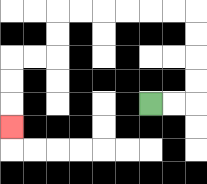{'start': '[6, 4]', 'end': '[0, 5]', 'path_directions': 'R,R,U,U,U,U,L,L,L,L,L,L,D,D,L,L,D,D,D', 'path_coordinates': '[[6, 4], [7, 4], [8, 4], [8, 3], [8, 2], [8, 1], [8, 0], [7, 0], [6, 0], [5, 0], [4, 0], [3, 0], [2, 0], [2, 1], [2, 2], [1, 2], [0, 2], [0, 3], [0, 4], [0, 5]]'}